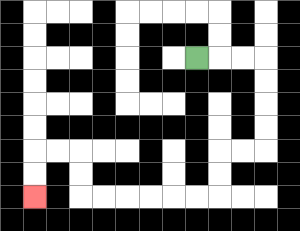{'start': '[8, 2]', 'end': '[1, 8]', 'path_directions': 'R,R,R,D,D,D,D,L,L,D,D,L,L,L,L,L,L,U,U,L,L,D,D', 'path_coordinates': '[[8, 2], [9, 2], [10, 2], [11, 2], [11, 3], [11, 4], [11, 5], [11, 6], [10, 6], [9, 6], [9, 7], [9, 8], [8, 8], [7, 8], [6, 8], [5, 8], [4, 8], [3, 8], [3, 7], [3, 6], [2, 6], [1, 6], [1, 7], [1, 8]]'}